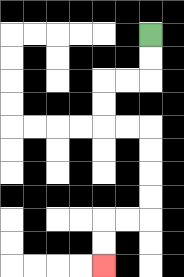{'start': '[6, 1]', 'end': '[4, 11]', 'path_directions': 'D,D,L,L,D,D,R,R,D,D,D,D,L,L,D,D', 'path_coordinates': '[[6, 1], [6, 2], [6, 3], [5, 3], [4, 3], [4, 4], [4, 5], [5, 5], [6, 5], [6, 6], [6, 7], [6, 8], [6, 9], [5, 9], [4, 9], [4, 10], [4, 11]]'}